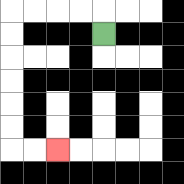{'start': '[4, 1]', 'end': '[2, 6]', 'path_directions': 'U,L,L,L,L,D,D,D,D,D,D,R,R', 'path_coordinates': '[[4, 1], [4, 0], [3, 0], [2, 0], [1, 0], [0, 0], [0, 1], [0, 2], [0, 3], [0, 4], [0, 5], [0, 6], [1, 6], [2, 6]]'}